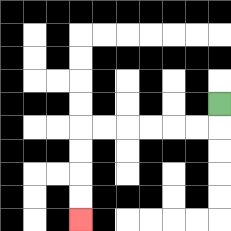{'start': '[9, 4]', 'end': '[3, 9]', 'path_directions': 'D,L,L,L,L,L,L,D,D,D,D', 'path_coordinates': '[[9, 4], [9, 5], [8, 5], [7, 5], [6, 5], [5, 5], [4, 5], [3, 5], [3, 6], [3, 7], [3, 8], [3, 9]]'}